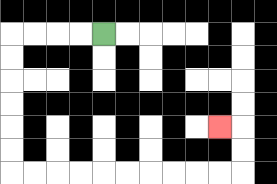{'start': '[4, 1]', 'end': '[9, 5]', 'path_directions': 'L,L,L,L,D,D,D,D,D,D,R,R,R,R,R,R,R,R,R,R,U,U,L', 'path_coordinates': '[[4, 1], [3, 1], [2, 1], [1, 1], [0, 1], [0, 2], [0, 3], [0, 4], [0, 5], [0, 6], [0, 7], [1, 7], [2, 7], [3, 7], [4, 7], [5, 7], [6, 7], [7, 7], [8, 7], [9, 7], [10, 7], [10, 6], [10, 5], [9, 5]]'}